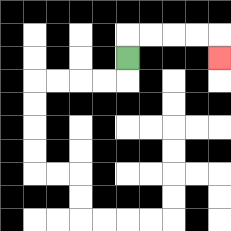{'start': '[5, 2]', 'end': '[9, 2]', 'path_directions': 'U,R,R,R,R,D', 'path_coordinates': '[[5, 2], [5, 1], [6, 1], [7, 1], [8, 1], [9, 1], [9, 2]]'}